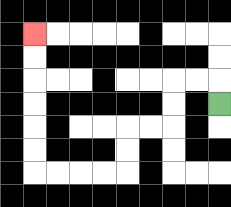{'start': '[9, 4]', 'end': '[1, 1]', 'path_directions': 'U,L,L,D,D,L,L,D,D,L,L,L,L,U,U,U,U,U,U', 'path_coordinates': '[[9, 4], [9, 3], [8, 3], [7, 3], [7, 4], [7, 5], [6, 5], [5, 5], [5, 6], [5, 7], [4, 7], [3, 7], [2, 7], [1, 7], [1, 6], [1, 5], [1, 4], [1, 3], [1, 2], [1, 1]]'}